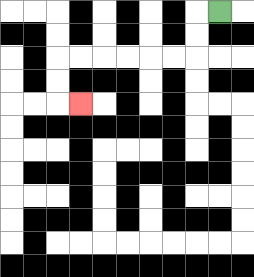{'start': '[9, 0]', 'end': '[3, 4]', 'path_directions': 'L,D,D,L,L,L,L,L,L,D,D,R', 'path_coordinates': '[[9, 0], [8, 0], [8, 1], [8, 2], [7, 2], [6, 2], [5, 2], [4, 2], [3, 2], [2, 2], [2, 3], [2, 4], [3, 4]]'}